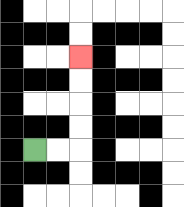{'start': '[1, 6]', 'end': '[3, 2]', 'path_directions': 'R,R,U,U,U,U', 'path_coordinates': '[[1, 6], [2, 6], [3, 6], [3, 5], [3, 4], [3, 3], [3, 2]]'}